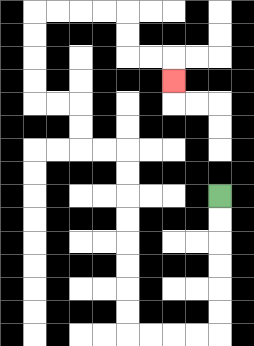{'start': '[9, 8]', 'end': '[7, 3]', 'path_directions': 'D,D,D,D,D,D,L,L,L,L,U,U,U,U,U,U,U,U,L,L,U,U,L,L,U,U,U,U,R,R,R,R,D,D,R,R,D', 'path_coordinates': '[[9, 8], [9, 9], [9, 10], [9, 11], [9, 12], [9, 13], [9, 14], [8, 14], [7, 14], [6, 14], [5, 14], [5, 13], [5, 12], [5, 11], [5, 10], [5, 9], [5, 8], [5, 7], [5, 6], [4, 6], [3, 6], [3, 5], [3, 4], [2, 4], [1, 4], [1, 3], [1, 2], [1, 1], [1, 0], [2, 0], [3, 0], [4, 0], [5, 0], [5, 1], [5, 2], [6, 2], [7, 2], [7, 3]]'}